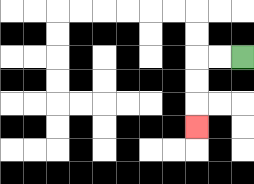{'start': '[10, 2]', 'end': '[8, 5]', 'path_directions': 'L,L,D,D,D', 'path_coordinates': '[[10, 2], [9, 2], [8, 2], [8, 3], [8, 4], [8, 5]]'}